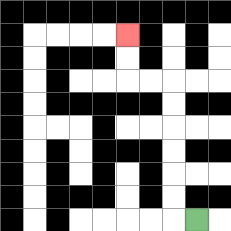{'start': '[8, 9]', 'end': '[5, 1]', 'path_directions': 'L,U,U,U,U,U,U,L,L,U,U', 'path_coordinates': '[[8, 9], [7, 9], [7, 8], [7, 7], [7, 6], [7, 5], [7, 4], [7, 3], [6, 3], [5, 3], [5, 2], [5, 1]]'}